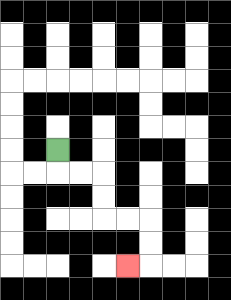{'start': '[2, 6]', 'end': '[5, 11]', 'path_directions': 'D,R,R,D,D,R,R,D,D,L', 'path_coordinates': '[[2, 6], [2, 7], [3, 7], [4, 7], [4, 8], [4, 9], [5, 9], [6, 9], [6, 10], [6, 11], [5, 11]]'}